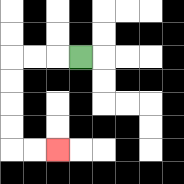{'start': '[3, 2]', 'end': '[2, 6]', 'path_directions': 'L,L,L,D,D,D,D,R,R', 'path_coordinates': '[[3, 2], [2, 2], [1, 2], [0, 2], [0, 3], [0, 4], [0, 5], [0, 6], [1, 6], [2, 6]]'}